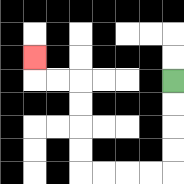{'start': '[7, 3]', 'end': '[1, 2]', 'path_directions': 'D,D,D,D,L,L,L,L,U,U,U,U,L,L,U', 'path_coordinates': '[[7, 3], [7, 4], [7, 5], [7, 6], [7, 7], [6, 7], [5, 7], [4, 7], [3, 7], [3, 6], [3, 5], [3, 4], [3, 3], [2, 3], [1, 3], [1, 2]]'}